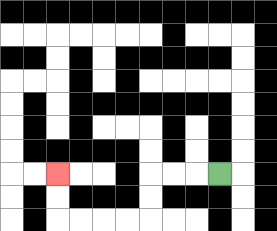{'start': '[9, 7]', 'end': '[2, 7]', 'path_directions': 'L,L,L,D,D,L,L,L,L,U,U', 'path_coordinates': '[[9, 7], [8, 7], [7, 7], [6, 7], [6, 8], [6, 9], [5, 9], [4, 9], [3, 9], [2, 9], [2, 8], [2, 7]]'}